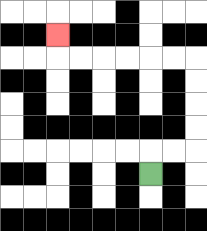{'start': '[6, 7]', 'end': '[2, 1]', 'path_directions': 'U,R,R,U,U,U,U,L,L,L,L,L,L,U', 'path_coordinates': '[[6, 7], [6, 6], [7, 6], [8, 6], [8, 5], [8, 4], [8, 3], [8, 2], [7, 2], [6, 2], [5, 2], [4, 2], [3, 2], [2, 2], [2, 1]]'}